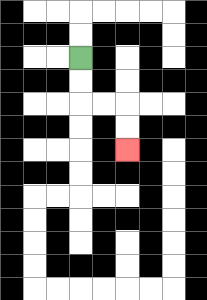{'start': '[3, 2]', 'end': '[5, 6]', 'path_directions': 'D,D,R,R,D,D', 'path_coordinates': '[[3, 2], [3, 3], [3, 4], [4, 4], [5, 4], [5, 5], [5, 6]]'}